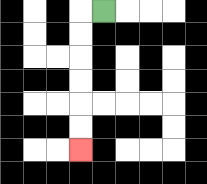{'start': '[4, 0]', 'end': '[3, 6]', 'path_directions': 'L,D,D,D,D,D,D', 'path_coordinates': '[[4, 0], [3, 0], [3, 1], [3, 2], [3, 3], [3, 4], [3, 5], [3, 6]]'}